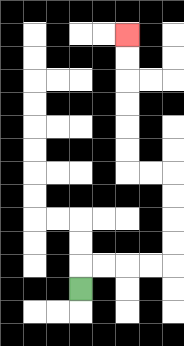{'start': '[3, 12]', 'end': '[5, 1]', 'path_directions': 'U,R,R,R,R,U,U,U,U,L,L,U,U,U,U,U,U', 'path_coordinates': '[[3, 12], [3, 11], [4, 11], [5, 11], [6, 11], [7, 11], [7, 10], [7, 9], [7, 8], [7, 7], [6, 7], [5, 7], [5, 6], [5, 5], [5, 4], [5, 3], [5, 2], [5, 1]]'}